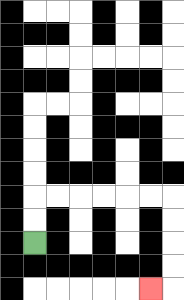{'start': '[1, 10]', 'end': '[6, 12]', 'path_directions': 'U,U,R,R,R,R,R,R,D,D,D,D,L', 'path_coordinates': '[[1, 10], [1, 9], [1, 8], [2, 8], [3, 8], [4, 8], [5, 8], [6, 8], [7, 8], [7, 9], [7, 10], [7, 11], [7, 12], [6, 12]]'}